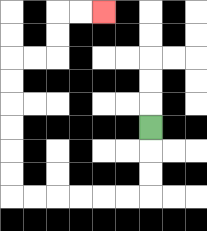{'start': '[6, 5]', 'end': '[4, 0]', 'path_directions': 'D,D,D,L,L,L,L,L,L,U,U,U,U,U,U,R,R,U,U,R,R', 'path_coordinates': '[[6, 5], [6, 6], [6, 7], [6, 8], [5, 8], [4, 8], [3, 8], [2, 8], [1, 8], [0, 8], [0, 7], [0, 6], [0, 5], [0, 4], [0, 3], [0, 2], [1, 2], [2, 2], [2, 1], [2, 0], [3, 0], [4, 0]]'}